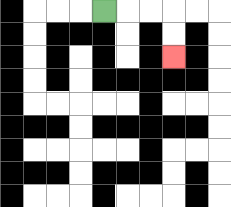{'start': '[4, 0]', 'end': '[7, 2]', 'path_directions': 'R,R,R,D,D', 'path_coordinates': '[[4, 0], [5, 0], [6, 0], [7, 0], [7, 1], [7, 2]]'}